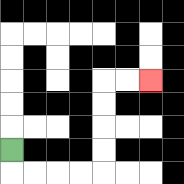{'start': '[0, 6]', 'end': '[6, 3]', 'path_directions': 'D,R,R,R,R,U,U,U,U,R,R', 'path_coordinates': '[[0, 6], [0, 7], [1, 7], [2, 7], [3, 7], [4, 7], [4, 6], [4, 5], [4, 4], [4, 3], [5, 3], [6, 3]]'}